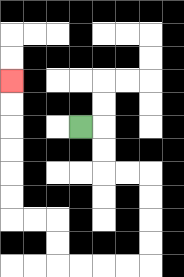{'start': '[3, 5]', 'end': '[0, 3]', 'path_directions': 'R,D,D,R,R,D,D,D,D,L,L,L,L,U,U,L,L,U,U,U,U,U,U', 'path_coordinates': '[[3, 5], [4, 5], [4, 6], [4, 7], [5, 7], [6, 7], [6, 8], [6, 9], [6, 10], [6, 11], [5, 11], [4, 11], [3, 11], [2, 11], [2, 10], [2, 9], [1, 9], [0, 9], [0, 8], [0, 7], [0, 6], [0, 5], [0, 4], [0, 3]]'}